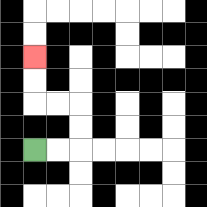{'start': '[1, 6]', 'end': '[1, 2]', 'path_directions': 'R,R,U,U,L,L,U,U', 'path_coordinates': '[[1, 6], [2, 6], [3, 6], [3, 5], [3, 4], [2, 4], [1, 4], [1, 3], [1, 2]]'}